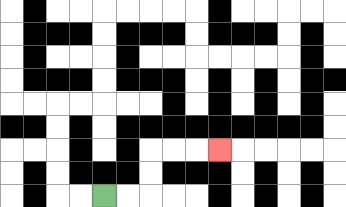{'start': '[4, 8]', 'end': '[9, 6]', 'path_directions': 'R,R,U,U,R,R,R', 'path_coordinates': '[[4, 8], [5, 8], [6, 8], [6, 7], [6, 6], [7, 6], [8, 6], [9, 6]]'}